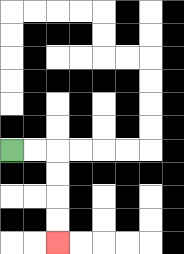{'start': '[0, 6]', 'end': '[2, 10]', 'path_directions': 'R,R,D,D,D,D', 'path_coordinates': '[[0, 6], [1, 6], [2, 6], [2, 7], [2, 8], [2, 9], [2, 10]]'}